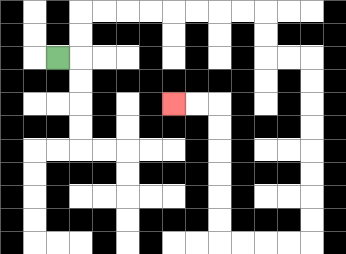{'start': '[2, 2]', 'end': '[7, 4]', 'path_directions': 'R,U,U,R,R,R,R,R,R,R,R,D,D,R,R,D,D,D,D,D,D,D,D,L,L,L,L,U,U,U,U,U,U,L,L', 'path_coordinates': '[[2, 2], [3, 2], [3, 1], [3, 0], [4, 0], [5, 0], [6, 0], [7, 0], [8, 0], [9, 0], [10, 0], [11, 0], [11, 1], [11, 2], [12, 2], [13, 2], [13, 3], [13, 4], [13, 5], [13, 6], [13, 7], [13, 8], [13, 9], [13, 10], [12, 10], [11, 10], [10, 10], [9, 10], [9, 9], [9, 8], [9, 7], [9, 6], [9, 5], [9, 4], [8, 4], [7, 4]]'}